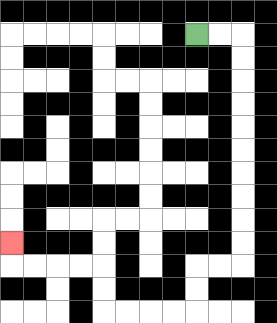{'start': '[8, 1]', 'end': '[0, 10]', 'path_directions': 'R,R,D,D,D,D,D,D,D,D,D,D,L,L,D,D,L,L,L,L,U,U,L,L,L,L,U', 'path_coordinates': '[[8, 1], [9, 1], [10, 1], [10, 2], [10, 3], [10, 4], [10, 5], [10, 6], [10, 7], [10, 8], [10, 9], [10, 10], [10, 11], [9, 11], [8, 11], [8, 12], [8, 13], [7, 13], [6, 13], [5, 13], [4, 13], [4, 12], [4, 11], [3, 11], [2, 11], [1, 11], [0, 11], [0, 10]]'}